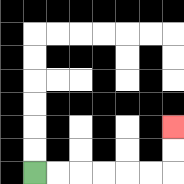{'start': '[1, 7]', 'end': '[7, 5]', 'path_directions': 'R,R,R,R,R,R,U,U', 'path_coordinates': '[[1, 7], [2, 7], [3, 7], [4, 7], [5, 7], [6, 7], [7, 7], [7, 6], [7, 5]]'}